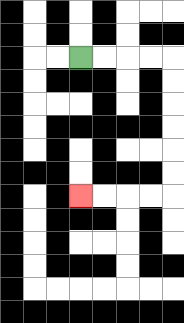{'start': '[3, 2]', 'end': '[3, 8]', 'path_directions': 'R,R,R,R,D,D,D,D,D,D,L,L,L,L', 'path_coordinates': '[[3, 2], [4, 2], [5, 2], [6, 2], [7, 2], [7, 3], [7, 4], [7, 5], [7, 6], [7, 7], [7, 8], [6, 8], [5, 8], [4, 8], [3, 8]]'}